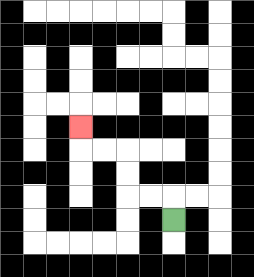{'start': '[7, 9]', 'end': '[3, 5]', 'path_directions': 'U,L,L,U,U,L,L,U', 'path_coordinates': '[[7, 9], [7, 8], [6, 8], [5, 8], [5, 7], [5, 6], [4, 6], [3, 6], [3, 5]]'}